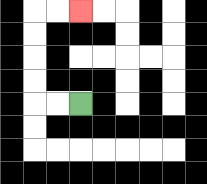{'start': '[3, 4]', 'end': '[3, 0]', 'path_directions': 'L,L,U,U,U,U,R,R', 'path_coordinates': '[[3, 4], [2, 4], [1, 4], [1, 3], [1, 2], [1, 1], [1, 0], [2, 0], [3, 0]]'}